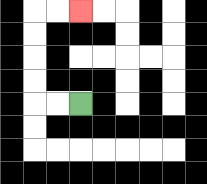{'start': '[3, 4]', 'end': '[3, 0]', 'path_directions': 'L,L,U,U,U,U,R,R', 'path_coordinates': '[[3, 4], [2, 4], [1, 4], [1, 3], [1, 2], [1, 1], [1, 0], [2, 0], [3, 0]]'}